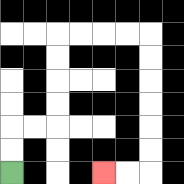{'start': '[0, 7]', 'end': '[4, 7]', 'path_directions': 'U,U,R,R,U,U,U,U,R,R,R,R,D,D,D,D,D,D,L,L', 'path_coordinates': '[[0, 7], [0, 6], [0, 5], [1, 5], [2, 5], [2, 4], [2, 3], [2, 2], [2, 1], [3, 1], [4, 1], [5, 1], [6, 1], [6, 2], [6, 3], [6, 4], [6, 5], [6, 6], [6, 7], [5, 7], [4, 7]]'}